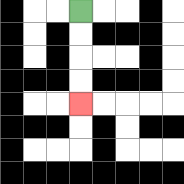{'start': '[3, 0]', 'end': '[3, 4]', 'path_directions': 'D,D,D,D', 'path_coordinates': '[[3, 0], [3, 1], [3, 2], [3, 3], [3, 4]]'}